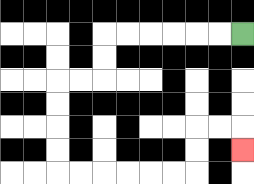{'start': '[10, 1]', 'end': '[10, 6]', 'path_directions': 'L,L,L,L,L,L,D,D,L,L,D,D,D,D,R,R,R,R,R,R,U,U,R,R,D', 'path_coordinates': '[[10, 1], [9, 1], [8, 1], [7, 1], [6, 1], [5, 1], [4, 1], [4, 2], [4, 3], [3, 3], [2, 3], [2, 4], [2, 5], [2, 6], [2, 7], [3, 7], [4, 7], [5, 7], [6, 7], [7, 7], [8, 7], [8, 6], [8, 5], [9, 5], [10, 5], [10, 6]]'}